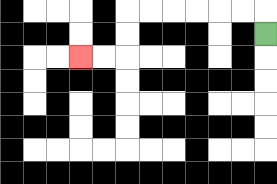{'start': '[11, 1]', 'end': '[3, 2]', 'path_directions': 'U,L,L,L,L,L,L,D,D,L,L', 'path_coordinates': '[[11, 1], [11, 0], [10, 0], [9, 0], [8, 0], [7, 0], [6, 0], [5, 0], [5, 1], [5, 2], [4, 2], [3, 2]]'}